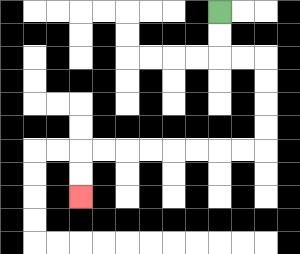{'start': '[9, 0]', 'end': '[3, 8]', 'path_directions': 'D,D,R,R,D,D,D,D,L,L,L,L,L,L,L,L,D,D', 'path_coordinates': '[[9, 0], [9, 1], [9, 2], [10, 2], [11, 2], [11, 3], [11, 4], [11, 5], [11, 6], [10, 6], [9, 6], [8, 6], [7, 6], [6, 6], [5, 6], [4, 6], [3, 6], [3, 7], [3, 8]]'}